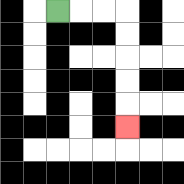{'start': '[2, 0]', 'end': '[5, 5]', 'path_directions': 'R,R,R,D,D,D,D,D', 'path_coordinates': '[[2, 0], [3, 0], [4, 0], [5, 0], [5, 1], [5, 2], [5, 3], [5, 4], [5, 5]]'}